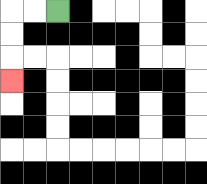{'start': '[2, 0]', 'end': '[0, 3]', 'path_directions': 'L,L,D,D,D', 'path_coordinates': '[[2, 0], [1, 0], [0, 0], [0, 1], [0, 2], [0, 3]]'}